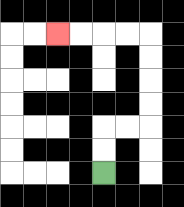{'start': '[4, 7]', 'end': '[2, 1]', 'path_directions': 'U,U,R,R,U,U,U,U,L,L,L,L', 'path_coordinates': '[[4, 7], [4, 6], [4, 5], [5, 5], [6, 5], [6, 4], [6, 3], [6, 2], [6, 1], [5, 1], [4, 1], [3, 1], [2, 1]]'}